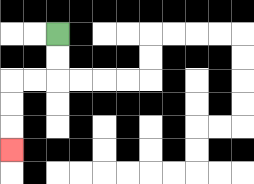{'start': '[2, 1]', 'end': '[0, 6]', 'path_directions': 'D,D,L,L,D,D,D', 'path_coordinates': '[[2, 1], [2, 2], [2, 3], [1, 3], [0, 3], [0, 4], [0, 5], [0, 6]]'}